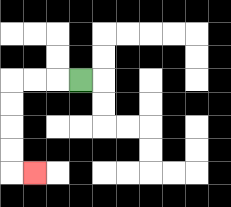{'start': '[3, 3]', 'end': '[1, 7]', 'path_directions': 'L,L,L,D,D,D,D,R', 'path_coordinates': '[[3, 3], [2, 3], [1, 3], [0, 3], [0, 4], [0, 5], [0, 6], [0, 7], [1, 7]]'}